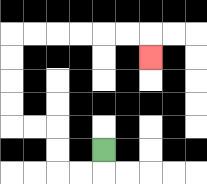{'start': '[4, 6]', 'end': '[6, 2]', 'path_directions': 'D,L,L,U,U,L,L,U,U,U,U,R,R,R,R,R,R,D', 'path_coordinates': '[[4, 6], [4, 7], [3, 7], [2, 7], [2, 6], [2, 5], [1, 5], [0, 5], [0, 4], [0, 3], [0, 2], [0, 1], [1, 1], [2, 1], [3, 1], [4, 1], [5, 1], [6, 1], [6, 2]]'}